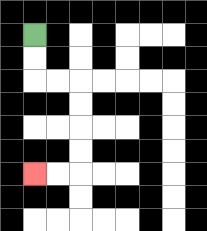{'start': '[1, 1]', 'end': '[1, 7]', 'path_directions': 'D,D,R,R,D,D,D,D,L,L', 'path_coordinates': '[[1, 1], [1, 2], [1, 3], [2, 3], [3, 3], [3, 4], [3, 5], [3, 6], [3, 7], [2, 7], [1, 7]]'}